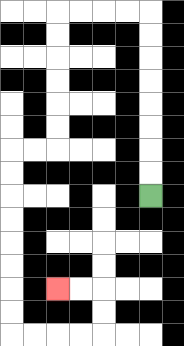{'start': '[6, 8]', 'end': '[2, 12]', 'path_directions': 'U,U,U,U,U,U,U,U,L,L,L,L,D,D,D,D,D,D,L,L,D,D,D,D,D,D,D,D,R,R,R,R,U,U,L,L', 'path_coordinates': '[[6, 8], [6, 7], [6, 6], [6, 5], [6, 4], [6, 3], [6, 2], [6, 1], [6, 0], [5, 0], [4, 0], [3, 0], [2, 0], [2, 1], [2, 2], [2, 3], [2, 4], [2, 5], [2, 6], [1, 6], [0, 6], [0, 7], [0, 8], [0, 9], [0, 10], [0, 11], [0, 12], [0, 13], [0, 14], [1, 14], [2, 14], [3, 14], [4, 14], [4, 13], [4, 12], [3, 12], [2, 12]]'}